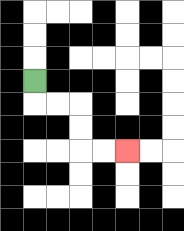{'start': '[1, 3]', 'end': '[5, 6]', 'path_directions': 'D,R,R,D,D,R,R', 'path_coordinates': '[[1, 3], [1, 4], [2, 4], [3, 4], [3, 5], [3, 6], [4, 6], [5, 6]]'}